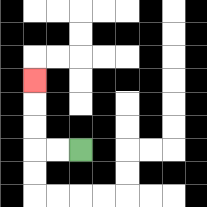{'start': '[3, 6]', 'end': '[1, 3]', 'path_directions': 'L,L,U,U,U', 'path_coordinates': '[[3, 6], [2, 6], [1, 6], [1, 5], [1, 4], [1, 3]]'}